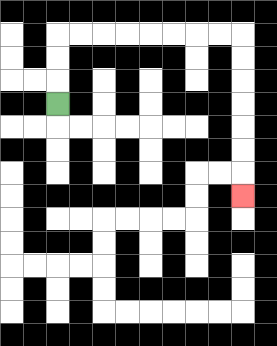{'start': '[2, 4]', 'end': '[10, 8]', 'path_directions': 'U,U,U,R,R,R,R,R,R,R,R,D,D,D,D,D,D,D', 'path_coordinates': '[[2, 4], [2, 3], [2, 2], [2, 1], [3, 1], [4, 1], [5, 1], [6, 1], [7, 1], [8, 1], [9, 1], [10, 1], [10, 2], [10, 3], [10, 4], [10, 5], [10, 6], [10, 7], [10, 8]]'}